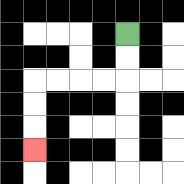{'start': '[5, 1]', 'end': '[1, 6]', 'path_directions': 'D,D,L,L,L,L,D,D,D', 'path_coordinates': '[[5, 1], [5, 2], [5, 3], [4, 3], [3, 3], [2, 3], [1, 3], [1, 4], [1, 5], [1, 6]]'}